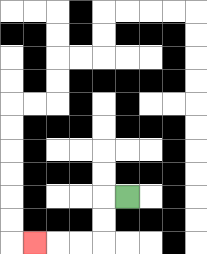{'start': '[5, 8]', 'end': '[1, 10]', 'path_directions': 'L,D,D,L,L,L', 'path_coordinates': '[[5, 8], [4, 8], [4, 9], [4, 10], [3, 10], [2, 10], [1, 10]]'}